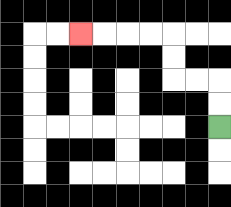{'start': '[9, 5]', 'end': '[3, 1]', 'path_directions': 'U,U,L,L,U,U,L,L,L,L', 'path_coordinates': '[[9, 5], [9, 4], [9, 3], [8, 3], [7, 3], [7, 2], [7, 1], [6, 1], [5, 1], [4, 1], [3, 1]]'}